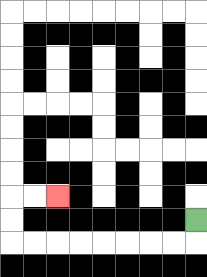{'start': '[8, 9]', 'end': '[2, 8]', 'path_directions': 'D,L,L,L,L,L,L,L,L,U,U,R,R', 'path_coordinates': '[[8, 9], [8, 10], [7, 10], [6, 10], [5, 10], [4, 10], [3, 10], [2, 10], [1, 10], [0, 10], [0, 9], [0, 8], [1, 8], [2, 8]]'}